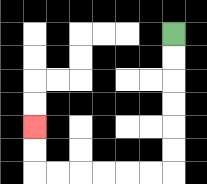{'start': '[7, 1]', 'end': '[1, 5]', 'path_directions': 'D,D,D,D,D,D,L,L,L,L,L,L,U,U', 'path_coordinates': '[[7, 1], [7, 2], [7, 3], [7, 4], [7, 5], [7, 6], [7, 7], [6, 7], [5, 7], [4, 7], [3, 7], [2, 7], [1, 7], [1, 6], [1, 5]]'}